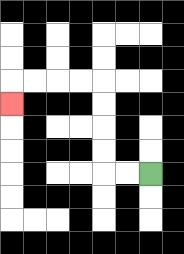{'start': '[6, 7]', 'end': '[0, 4]', 'path_directions': 'L,L,U,U,U,U,L,L,L,L,D', 'path_coordinates': '[[6, 7], [5, 7], [4, 7], [4, 6], [4, 5], [4, 4], [4, 3], [3, 3], [2, 3], [1, 3], [0, 3], [0, 4]]'}